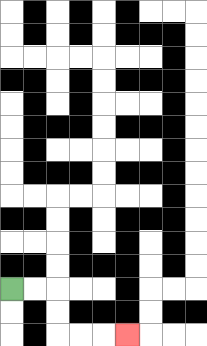{'start': '[0, 12]', 'end': '[5, 14]', 'path_directions': 'R,R,D,D,R,R,R', 'path_coordinates': '[[0, 12], [1, 12], [2, 12], [2, 13], [2, 14], [3, 14], [4, 14], [5, 14]]'}